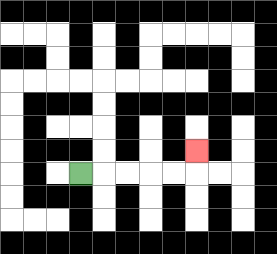{'start': '[3, 7]', 'end': '[8, 6]', 'path_directions': 'R,R,R,R,R,U', 'path_coordinates': '[[3, 7], [4, 7], [5, 7], [6, 7], [7, 7], [8, 7], [8, 6]]'}